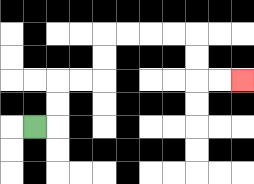{'start': '[1, 5]', 'end': '[10, 3]', 'path_directions': 'R,U,U,R,R,U,U,R,R,R,R,D,D,R,R', 'path_coordinates': '[[1, 5], [2, 5], [2, 4], [2, 3], [3, 3], [4, 3], [4, 2], [4, 1], [5, 1], [6, 1], [7, 1], [8, 1], [8, 2], [8, 3], [9, 3], [10, 3]]'}